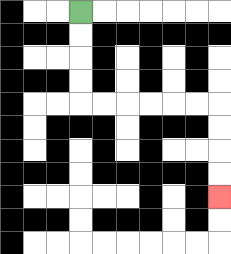{'start': '[3, 0]', 'end': '[9, 8]', 'path_directions': 'D,D,D,D,R,R,R,R,R,R,D,D,D,D', 'path_coordinates': '[[3, 0], [3, 1], [3, 2], [3, 3], [3, 4], [4, 4], [5, 4], [6, 4], [7, 4], [8, 4], [9, 4], [9, 5], [9, 6], [9, 7], [9, 8]]'}